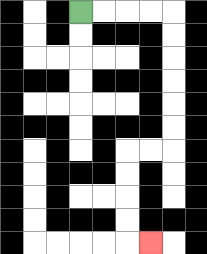{'start': '[3, 0]', 'end': '[6, 10]', 'path_directions': 'R,R,R,R,D,D,D,D,D,D,L,L,D,D,D,D,R', 'path_coordinates': '[[3, 0], [4, 0], [5, 0], [6, 0], [7, 0], [7, 1], [7, 2], [7, 3], [7, 4], [7, 5], [7, 6], [6, 6], [5, 6], [5, 7], [5, 8], [5, 9], [5, 10], [6, 10]]'}